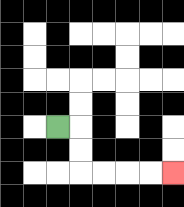{'start': '[2, 5]', 'end': '[7, 7]', 'path_directions': 'R,D,D,R,R,R,R', 'path_coordinates': '[[2, 5], [3, 5], [3, 6], [3, 7], [4, 7], [5, 7], [6, 7], [7, 7]]'}